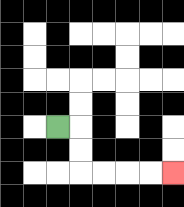{'start': '[2, 5]', 'end': '[7, 7]', 'path_directions': 'R,D,D,R,R,R,R', 'path_coordinates': '[[2, 5], [3, 5], [3, 6], [3, 7], [4, 7], [5, 7], [6, 7], [7, 7]]'}